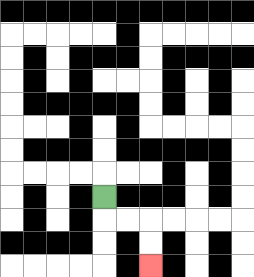{'start': '[4, 8]', 'end': '[6, 11]', 'path_directions': 'D,R,R,D,D', 'path_coordinates': '[[4, 8], [4, 9], [5, 9], [6, 9], [6, 10], [6, 11]]'}